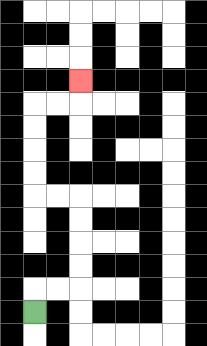{'start': '[1, 13]', 'end': '[3, 3]', 'path_directions': 'U,R,R,U,U,U,U,L,L,U,U,U,U,R,R,U', 'path_coordinates': '[[1, 13], [1, 12], [2, 12], [3, 12], [3, 11], [3, 10], [3, 9], [3, 8], [2, 8], [1, 8], [1, 7], [1, 6], [1, 5], [1, 4], [2, 4], [3, 4], [3, 3]]'}